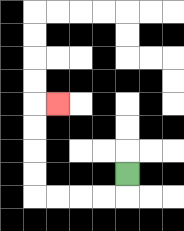{'start': '[5, 7]', 'end': '[2, 4]', 'path_directions': 'D,L,L,L,L,U,U,U,U,R', 'path_coordinates': '[[5, 7], [5, 8], [4, 8], [3, 8], [2, 8], [1, 8], [1, 7], [1, 6], [1, 5], [1, 4], [2, 4]]'}